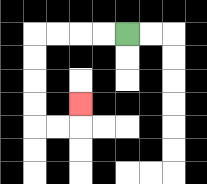{'start': '[5, 1]', 'end': '[3, 4]', 'path_directions': 'L,L,L,L,D,D,D,D,R,R,U', 'path_coordinates': '[[5, 1], [4, 1], [3, 1], [2, 1], [1, 1], [1, 2], [1, 3], [1, 4], [1, 5], [2, 5], [3, 5], [3, 4]]'}